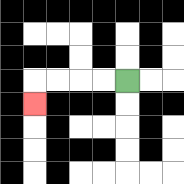{'start': '[5, 3]', 'end': '[1, 4]', 'path_directions': 'L,L,L,L,D', 'path_coordinates': '[[5, 3], [4, 3], [3, 3], [2, 3], [1, 3], [1, 4]]'}